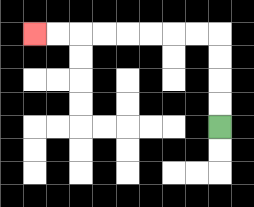{'start': '[9, 5]', 'end': '[1, 1]', 'path_directions': 'U,U,U,U,L,L,L,L,L,L,L,L', 'path_coordinates': '[[9, 5], [9, 4], [9, 3], [9, 2], [9, 1], [8, 1], [7, 1], [6, 1], [5, 1], [4, 1], [3, 1], [2, 1], [1, 1]]'}